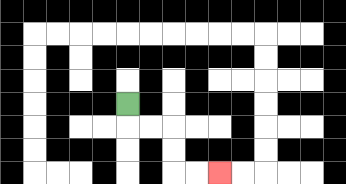{'start': '[5, 4]', 'end': '[9, 7]', 'path_directions': 'D,R,R,D,D,R,R', 'path_coordinates': '[[5, 4], [5, 5], [6, 5], [7, 5], [7, 6], [7, 7], [8, 7], [9, 7]]'}